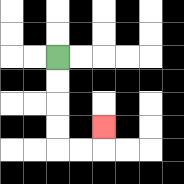{'start': '[2, 2]', 'end': '[4, 5]', 'path_directions': 'D,D,D,D,R,R,U', 'path_coordinates': '[[2, 2], [2, 3], [2, 4], [2, 5], [2, 6], [3, 6], [4, 6], [4, 5]]'}